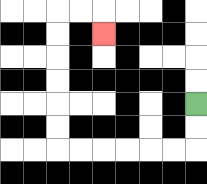{'start': '[8, 4]', 'end': '[4, 1]', 'path_directions': 'D,D,L,L,L,L,L,L,U,U,U,U,U,U,R,R,D', 'path_coordinates': '[[8, 4], [8, 5], [8, 6], [7, 6], [6, 6], [5, 6], [4, 6], [3, 6], [2, 6], [2, 5], [2, 4], [2, 3], [2, 2], [2, 1], [2, 0], [3, 0], [4, 0], [4, 1]]'}